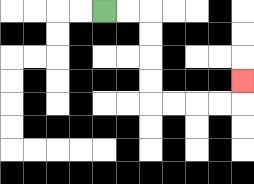{'start': '[4, 0]', 'end': '[10, 3]', 'path_directions': 'R,R,D,D,D,D,R,R,R,R,U', 'path_coordinates': '[[4, 0], [5, 0], [6, 0], [6, 1], [6, 2], [6, 3], [6, 4], [7, 4], [8, 4], [9, 4], [10, 4], [10, 3]]'}